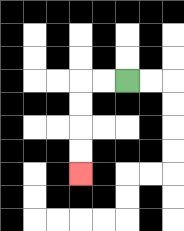{'start': '[5, 3]', 'end': '[3, 7]', 'path_directions': 'L,L,D,D,D,D', 'path_coordinates': '[[5, 3], [4, 3], [3, 3], [3, 4], [3, 5], [3, 6], [3, 7]]'}